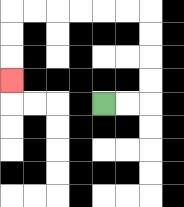{'start': '[4, 4]', 'end': '[0, 3]', 'path_directions': 'R,R,U,U,U,U,L,L,L,L,L,L,D,D,D', 'path_coordinates': '[[4, 4], [5, 4], [6, 4], [6, 3], [6, 2], [6, 1], [6, 0], [5, 0], [4, 0], [3, 0], [2, 0], [1, 0], [0, 0], [0, 1], [0, 2], [0, 3]]'}